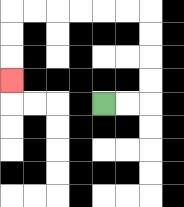{'start': '[4, 4]', 'end': '[0, 3]', 'path_directions': 'R,R,U,U,U,U,L,L,L,L,L,L,D,D,D', 'path_coordinates': '[[4, 4], [5, 4], [6, 4], [6, 3], [6, 2], [6, 1], [6, 0], [5, 0], [4, 0], [3, 0], [2, 0], [1, 0], [0, 0], [0, 1], [0, 2], [0, 3]]'}